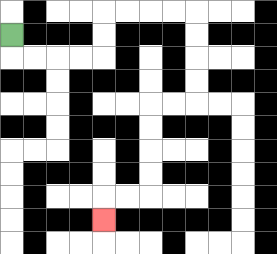{'start': '[0, 1]', 'end': '[4, 9]', 'path_directions': 'D,R,R,R,R,U,U,R,R,R,R,D,D,D,D,L,L,D,D,D,D,L,L,D', 'path_coordinates': '[[0, 1], [0, 2], [1, 2], [2, 2], [3, 2], [4, 2], [4, 1], [4, 0], [5, 0], [6, 0], [7, 0], [8, 0], [8, 1], [8, 2], [8, 3], [8, 4], [7, 4], [6, 4], [6, 5], [6, 6], [6, 7], [6, 8], [5, 8], [4, 8], [4, 9]]'}